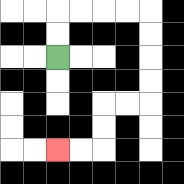{'start': '[2, 2]', 'end': '[2, 6]', 'path_directions': 'U,U,R,R,R,R,D,D,D,D,L,L,D,D,L,L', 'path_coordinates': '[[2, 2], [2, 1], [2, 0], [3, 0], [4, 0], [5, 0], [6, 0], [6, 1], [6, 2], [6, 3], [6, 4], [5, 4], [4, 4], [4, 5], [4, 6], [3, 6], [2, 6]]'}